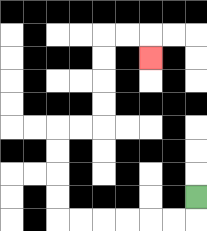{'start': '[8, 8]', 'end': '[6, 2]', 'path_directions': 'D,L,L,L,L,L,L,U,U,U,U,R,R,U,U,U,U,R,R,D', 'path_coordinates': '[[8, 8], [8, 9], [7, 9], [6, 9], [5, 9], [4, 9], [3, 9], [2, 9], [2, 8], [2, 7], [2, 6], [2, 5], [3, 5], [4, 5], [4, 4], [4, 3], [4, 2], [4, 1], [5, 1], [6, 1], [6, 2]]'}